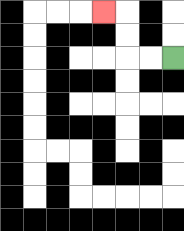{'start': '[7, 2]', 'end': '[4, 0]', 'path_directions': 'L,L,U,U,L', 'path_coordinates': '[[7, 2], [6, 2], [5, 2], [5, 1], [5, 0], [4, 0]]'}